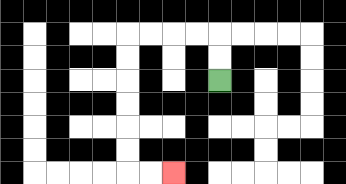{'start': '[9, 3]', 'end': '[7, 7]', 'path_directions': 'U,U,L,L,L,L,D,D,D,D,D,D,R,R', 'path_coordinates': '[[9, 3], [9, 2], [9, 1], [8, 1], [7, 1], [6, 1], [5, 1], [5, 2], [5, 3], [5, 4], [5, 5], [5, 6], [5, 7], [6, 7], [7, 7]]'}